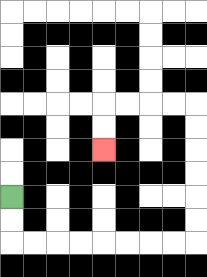{'start': '[0, 8]', 'end': '[4, 6]', 'path_directions': 'D,D,R,R,R,R,R,R,R,R,U,U,U,U,U,U,L,L,L,L,D,D', 'path_coordinates': '[[0, 8], [0, 9], [0, 10], [1, 10], [2, 10], [3, 10], [4, 10], [5, 10], [6, 10], [7, 10], [8, 10], [8, 9], [8, 8], [8, 7], [8, 6], [8, 5], [8, 4], [7, 4], [6, 4], [5, 4], [4, 4], [4, 5], [4, 6]]'}